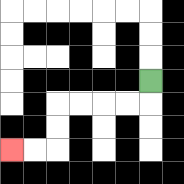{'start': '[6, 3]', 'end': '[0, 6]', 'path_directions': 'D,L,L,L,L,D,D,L,L', 'path_coordinates': '[[6, 3], [6, 4], [5, 4], [4, 4], [3, 4], [2, 4], [2, 5], [2, 6], [1, 6], [0, 6]]'}